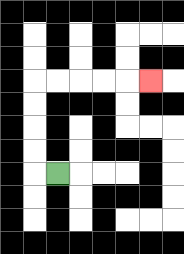{'start': '[2, 7]', 'end': '[6, 3]', 'path_directions': 'L,U,U,U,U,R,R,R,R,R', 'path_coordinates': '[[2, 7], [1, 7], [1, 6], [1, 5], [1, 4], [1, 3], [2, 3], [3, 3], [4, 3], [5, 3], [6, 3]]'}